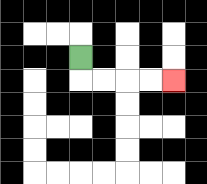{'start': '[3, 2]', 'end': '[7, 3]', 'path_directions': 'D,R,R,R,R', 'path_coordinates': '[[3, 2], [3, 3], [4, 3], [5, 3], [6, 3], [7, 3]]'}